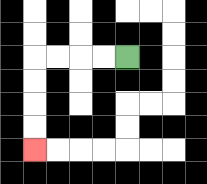{'start': '[5, 2]', 'end': '[1, 6]', 'path_directions': 'L,L,L,L,D,D,D,D', 'path_coordinates': '[[5, 2], [4, 2], [3, 2], [2, 2], [1, 2], [1, 3], [1, 4], [1, 5], [1, 6]]'}